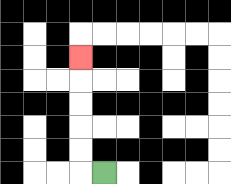{'start': '[4, 7]', 'end': '[3, 2]', 'path_directions': 'L,U,U,U,U,U', 'path_coordinates': '[[4, 7], [3, 7], [3, 6], [3, 5], [3, 4], [3, 3], [3, 2]]'}